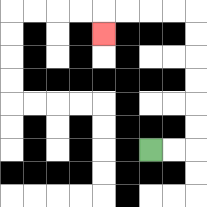{'start': '[6, 6]', 'end': '[4, 1]', 'path_directions': 'R,R,U,U,U,U,U,U,L,L,L,L,D', 'path_coordinates': '[[6, 6], [7, 6], [8, 6], [8, 5], [8, 4], [8, 3], [8, 2], [8, 1], [8, 0], [7, 0], [6, 0], [5, 0], [4, 0], [4, 1]]'}